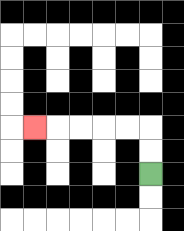{'start': '[6, 7]', 'end': '[1, 5]', 'path_directions': 'U,U,L,L,L,L,L', 'path_coordinates': '[[6, 7], [6, 6], [6, 5], [5, 5], [4, 5], [3, 5], [2, 5], [1, 5]]'}